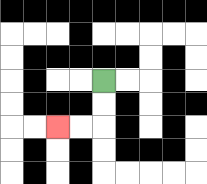{'start': '[4, 3]', 'end': '[2, 5]', 'path_directions': 'D,D,L,L', 'path_coordinates': '[[4, 3], [4, 4], [4, 5], [3, 5], [2, 5]]'}